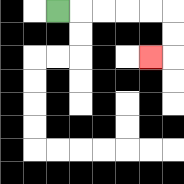{'start': '[2, 0]', 'end': '[6, 2]', 'path_directions': 'R,R,R,R,R,D,D,L', 'path_coordinates': '[[2, 0], [3, 0], [4, 0], [5, 0], [6, 0], [7, 0], [7, 1], [7, 2], [6, 2]]'}